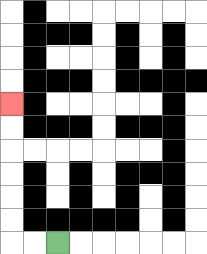{'start': '[2, 10]', 'end': '[0, 4]', 'path_directions': 'L,L,U,U,U,U,U,U', 'path_coordinates': '[[2, 10], [1, 10], [0, 10], [0, 9], [0, 8], [0, 7], [0, 6], [0, 5], [0, 4]]'}